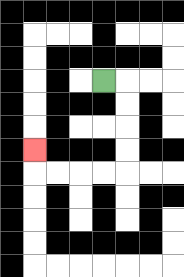{'start': '[4, 3]', 'end': '[1, 6]', 'path_directions': 'R,D,D,D,D,L,L,L,L,U', 'path_coordinates': '[[4, 3], [5, 3], [5, 4], [5, 5], [5, 6], [5, 7], [4, 7], [3, 7], [2, 7], [1, 7], [1, 6]]'}